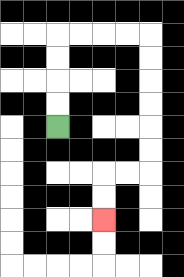{'start': '[2, 5]', 'end': '[4, 9]', 'path_directions': 'U,U,U,U,R,R,R,R,D,D,D,D,D,D,L,L,D,D', 'path_coordinates': '[[2, 5], [2, 4], [2, 3], [2, 2], [2, 1], [3, 1], [4, 1], [5, 1], [6, 1], [6, 2], [6, 3], [6, 4], [6, 5], [6, 6], [6, 7], [5, 7], [4, 7], [4, 8], [4, 9]]'}